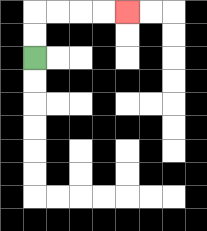{'start': '[1, 2]', 'end': '[5, 0]', 'path_directions': 'U,U,R,R,R,R', 'path_coordinates': '[[1, 2], [1, 1], [1, 0], [2, 0], [3, 0], [4, 0], [5, 0]]'}